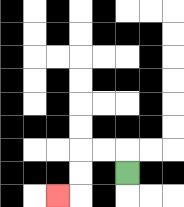{'start': '[5, 7]', 'end': '[2, 8]', 'path_directions': 'U,L,L,D,D,L', 'path_coordinates': '[[5, 7], [5, 6], [4, 6], [3, 6], [3, 7], [3, 8], [2, 8]]'}